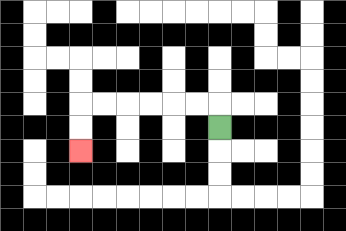{'start': '[9, 5]', 'end': '[3, 6]', 'path_directions': 'U,L,L,L,L,L,L,D,D', 'path_coordinates': '[[9, 5], [9, 4], [8, 4], [7, 4], [6, 4], [5, 4], [4, 4], [3, 4], [3, 5], [3, 6]]'}